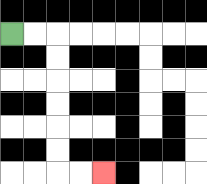{'start': '[0, 1]', 'end': '[4, 7]', 'path_directions': 'R,R,D,D,D,D,D,D,R,R', 'path_coordinates': '[[0, 1], [1, 1], [2, 1], [2, 2], [2, 3], [2, 4], [2, 5], [2, 6], [2, 7], [3, 7], [4, 7]]'}